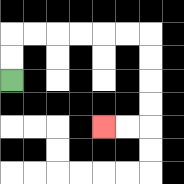{'start': '[0, 3]', 'end': '[4, 5]', 'path_directions': 'U,U,R,R,R,R,R,R,D,D,D,D,L,L', 'path_coordinates': '[[0, 3], [0, 2], [0, 1], [1, 1], [2, 1], [3, 1], [4, 1], [5, 1], [6, 1], [6, 2], [6, 3], [6, 4], [6, 5], [5, 5], [4, 5]]'}